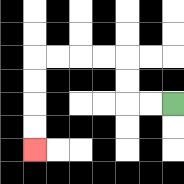{'start': '[7, 4]', 'end': '[1, 6]', 'path_directions': 'L,L,U,U,L,L,L,L,D,D,D,D', 'path_coordinates': '[[7, 4], [6, 4], [5, 4], [5, 3], [5, 2], [4, 2], [3, 2], [2, 2], [1, 2], [1, 3], [1, 4], [1, 5], [1, 6]]'}